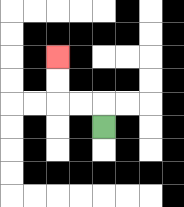{'start': '[4, 5]', 'end': '[2, 2]', 'path_directions': 'U,L,L,U,U', 'path_coordinates': '[[4, 5], [4, 4], [3, 4], [2, 4], [2, 3], [2, 2]]'}